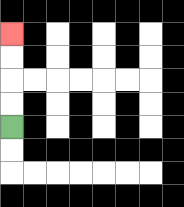{'start': '[0, 5]', 'end': '[0, 1]', 'path_directions': 'U,U,U,U', 'path_coordinates': '[[0, 5], [0, 4], [0, 3], [0, 2], [0, 1]]'}